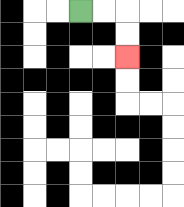{'start': '[3, 0]', 'end': '[5, 2]', 'path_directions': 'R,R,D,D', 'path_coordinates': '[[3, 0], [4, 0], [5, 0], [5, 1], [5, 2]]'}